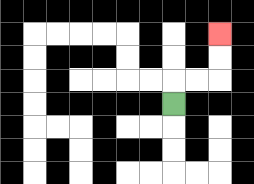{'start': '[7, 4]', 'end': '[9, 1]', 'path_directions': 'U,R,R,U,U', 'path_coordinates': '[[7, 4], [7, 3], [8, 3], [9, 3], [9, 2], [9, 1]]'}